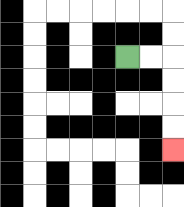{'start': '[5, 2]', 'end': '[7, 6]', 'path_directions': 'R,R,D,D,D,D', 'path_coordinates': '[[5, 2], [6, 2], [7, 2], [7, 3], [7, 4], [7, 5], [7, 6]]'}